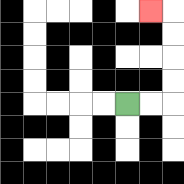{'start': '[5, 4]', 'end': '[6, 0]', 'path_directions': 'R,R,U,U,U,U,L', 'path_coordinates': '[[5, 4], [6, 4], [7, 4], [7, 3], [7, 2], [7, 1], [7, 0], [6, 0]]'}